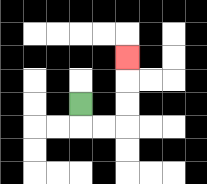{'start': '[3, 4]', 'end': '[5, 2]', 'path_directions': 'D,R,R,U,U,U', 'path_coordinates': '[[3, 4], [3, 5], [4, 5], [5, 5], [5, 4], [5, 3], [5, 2]]'}